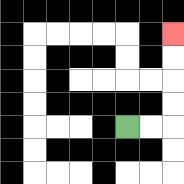{'start': '[5, 5]', 'end': '[7, 1]', 'path_directions': 'R,R,U,U,U,U', 'path_coordinates': '[[5, 5], [6, 5], [7, 5], [7, 4], [7, 3], [7, 2], [7, 1]]'}